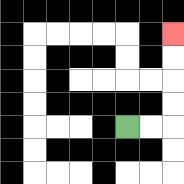{'start': '[5, 5]', 'end': '[7, 1]', 'path_directions': 'R,R,U,U,U,U', 'path_coordinates': '[[5, 5], [6, 5], [7, 5], [7, 4], [7, 3], [7, 2], [7, 1]]'}